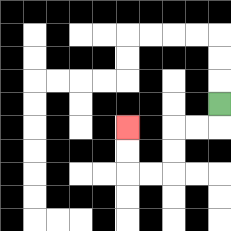{'start': '[9, 4]', 'end': '[5, 5]', 'path_directions': 'D,L,L,D,D,L,L,U,U', 'path_coordinates': '[[9, 4], [9, 5], [8, 5], [7, 5], [7, 6], [7, 7], [6, 7], [5, 7], [5, 6], [5, 5]]'}